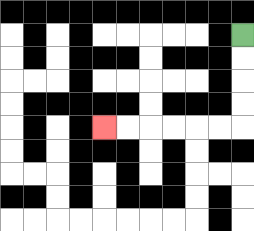{'start': '[10, 1]', 'end': '[4, 5]', 'path_directions': 'D,D,D,D,L,L,L,L,L,L', 'path_coordinates': '[[10, 1], [10, 2], [10, 3], [10, 4], [10, 5], [9, 5], [8, 5], [7, 5], [6, 5], [5, 5], [4, 5]]'}